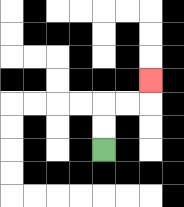{'start': '[4, 6]', 'end': '[6, 3]', 'path_directions': 'U,U,R,R,U', 'path_coordinates': '[[4, 6], [4, 5], [4, 4], [5, 4], [6, 4], [6, 3]]'}